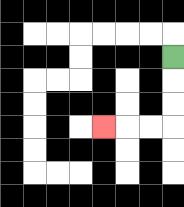{'start': '[7, 2]', 'end': '[4, 5]', 'path_directions': 'D,D,D,L,L,L', 'path_coordinates': '[[7, 2], [7, 3], [7, 4], [7, 5], [6, 5], [5, 5], [4, 5]]'}